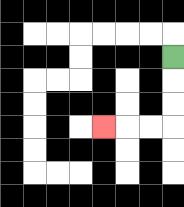{'start': '[7, 2]', 'end': '[4, 5]', 'path_directions': 'D,D,D,L,L,L', 'path_coordinates': '[[7, 2], [7, 3], [7, 4], [7, 5], [6, 5], [5, 5], [4, 5]]'}